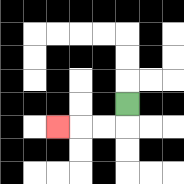{'start': '[5, 4]', 'end': '[2, 5]', 'path_directions': 'D,L,L,L', 'path_coordinates': '[[5, 4], [5, 5], [4, 5], [3, 5], [2, 5]]'}